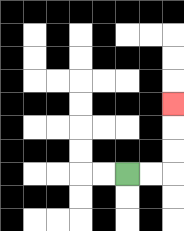{'start': '[5, 7]', 'end': '[7, 4]', 'path_directions': 'R,R,U,U,U', 'path_coordinates': '[[5, 7], [6, 7], [7, 7], [7, 6], [7, 5], [7, 4]]'}